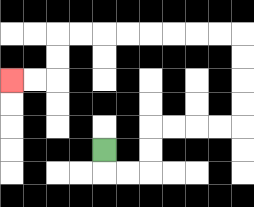{'start': '[4, 6]', 'end': '[0, 3]', 'path_directions': 'D,R,R,U,U,R,R,R,R,U,U,U,U,L,L,L,L,L,L,L,L,D,D,L,L', 'path_coordinates': '[[4, 6], [4, 7], [5, 7], [6, 7], [6, 6], [6, 5], [7, 5], [8, 5], [9, 5], [10, 5], [10, 4], [10, 3], [10, 2], [10, 1], [9, 1], [8, 1], [7, 1], [6, 1], [5, 1], [4, 1], [3, 1], [2, 1], [2, 2], [2, 3], [1, 3], [0, 3]]'}